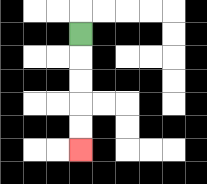{'start': '[3, 1]', 'end': '[3, 6]', 'path_directions': 'D,D,D,D,D', 'path_coordinates': '[[3, 1], [3, 2], [3, 3], [3, 4], [3, 5], [3, 6]]'}